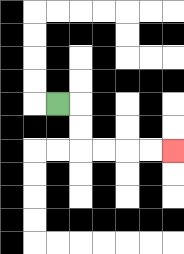{'start': '[2, 4]', 'end': '[7, 6]', 'path_directions': 'R,D,D,R,R,R,R', 'path_coordinates': '[[2, 4], [3, 4], [3, 5], [3, 6], [4, 6], [5, 6], [6, 6], [7, 6]]'}